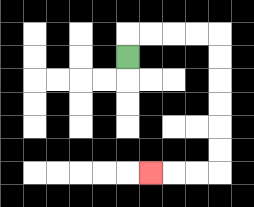{'start': '[5, 2]', 'end': '[6, 7]', 'path_directions': 'U,R,R,R,R,D,D,D,D,D,D,L,L,L', 'path_coordinates': '[[5, 2], [5, 1], [6, 1], [7, 1], [8, 1], [9, 1], [9, 2], [9, 3], [9, 4], [9, 5], [9, 6], [9, 7], [8, 7], [7, 7], [6, 7]]'}